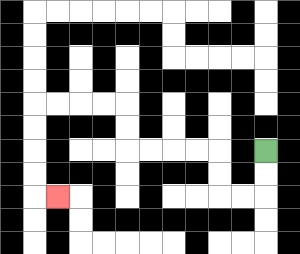{'start': '[11, 6]', 'end': '[2, 8]', 'path_directions': 'D,D,L,L,U,U,L,L,L,L,U,U,L,L,L,L,D,D,D,D,R', 'path_coordinates': '[[11, 6], [11, 7], [11, 8], [10, 8], [9, 8], [9, 7], [9, 6], [8, 6], [7, 6], [6, 6], [5, 6], [5, 5], [5, 4], [4, 4], [3, 4], [2, 4], [1, 4], [1, 5], [1, 6], [1, 7], [1, 8], [2, 8]]'}